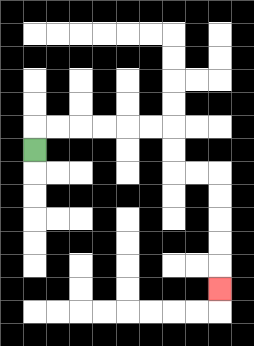{'start': '[1, 6]', 'end': '[9, 12]', 'path_directions': 'U,R,R,R,R,R,R,D,D,R,R,D,D,D,D,D', 'path_coordinates': '[[1, 6], [1, 5], [2, 5], [3, 5], [4, 5], [5, 5], [6, 5], [7, 5], [7, 6], [7, 7], [8, 7], [9, 7], [9, 8], [9, 9], [9, 10], [9, 11], [9, 12]]'}